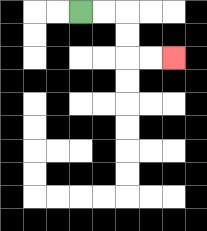{'start': '[3, 0]', 'end': '[7, 2]', 'path_directions': 'R,R,D,D,R,R', 'path_coordinates': '[[3, 0], [4, 0], [5, 0], [5, 1], [5, 2], [6, 2], [7, 2]]'}